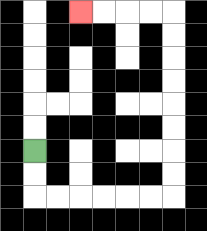{'start': '[1, 6]', 'end': '[3, 0]', 'path_directions': 'D,D,R,R,R,R,R,R,U,U,U,U,U,U,U,U,L,L,L,L', 'path_coordinates': '[[1, 6], [1, 7], [1, 8], [2, 8], [3, 8], [4, 8], [5, 8], [6, 8], [7, 8], [7, 7], [7, 6], [7, 5], [7, 4], [7, 3], [7, 2], [7, 1], [7, 0], [6, 0], [5, 0], [4, 0], [3, 0]]'}